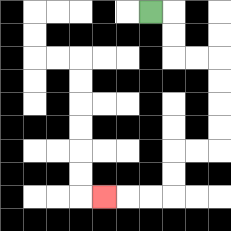{'start': '[6, 0]', 'end': '[4, 8]', 'path_directions': 'R,D,D,R,R,D,D,D,D,L,L,D,D,L,L,L', 'path_coordinates': '[[6, 0], [7, 0], [7, 1], [7, 2], [8, 2], [9, 2], [9, 3], [9, 4], [9, 5], [9, 6], [8, 6], [7, 6], [7, 7], [7, 8], [6, 8], [5, 8], [4, 8]]'}